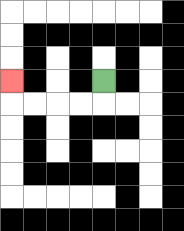{'start': '[4, 3]', 'end': '[0, 3]', 'path_directions': 'D,L,L,L,L,U', 'path_coordinates': '[[4, 3], [4, 4], [3, 4], [2, 4], [1, 4], [0, 4], [0, 3]]'}